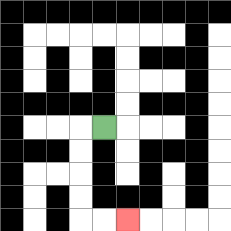{'start': '[4, 5]', 'end': '[5, 9]', 'path_directions': 'L,D,D,D,D,R,R', 'path_coordinates': '[[4, 5], [3, 5], [3, 6], [3, 7], [3, 8], [3, 9], [4, 9], [5, 9]]'}